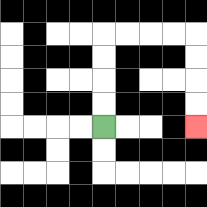{'start': '[4, 5]', 'end': '[8, 5]', 'path_directions': 'U,U,U,U,R,R,R,R,D,D,D,D', 'path_coordinates': '[[4, 5], [4, 4], [4, 3], [4, 2], [4, 1], [5, 1], [6, 1], [7, 1], [8, 1], [8, 2], [8, 3], [8, 4], [8, 5]]'}